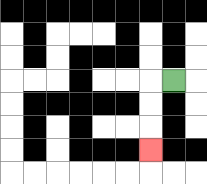{'start': '[7, 3]', 'end': '[6, 6]', 'path_directions': 'L,D,D,D', 'path_coordinates': '[[7, 3], [6, 3], [6, 4], [6, 5], [6, 6]]'}